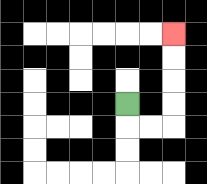{'start': '[5, 4]', 'end': '[7, 1]', 'path_directions': 'D,R,R,U,U,U,U', 'path_coordinates': '[[5, 4], [5, 5], [6, 5], [7, 5], [7, 4], [7, 3], [7, 2], [7, 1]]'}